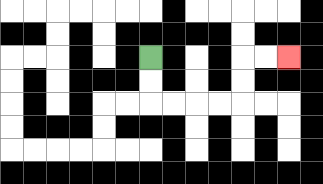{'start': '[6, 2]', 'end': '[12, 2]', 'path_directions': 'D,D,R,R,R,R,U,U,R,R', 'path_coordinates': '[[6, 2], [6, 3], [6, 4], [7, 4], [8, 4], [9, 4], [10, 4], [10, 3], [10, 2], [11, 2], [12, 2]]'}